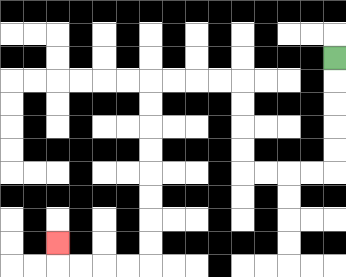{'start': '[14, 2]', 'end': '[2, 10]', 'path_directions': 'D,D,D,D,D,L,L,L,L,U,U,U,U,L,L,L,L,D,D,D,D,D,D,D,D,L,L,L,L,U', 'path_coordinates': '[[14, 2], [14, 3], [14, 4], [14, 5], [14, 6], [14, 7], [13, 7], [12, 7], [11, 7], [10, 7], [10, 6], [10, 5], [10, 4], [10, 3], [9, 3], [8, 3], [7, 3], [6, 3], [6, 4], [6, 5], [6, 6], [6, 7], [6, 8], [6, 9], [6, 10], [6, 11], [5, 11], [4, 11], [3, 11], [2, 11], [2, 10]]'}